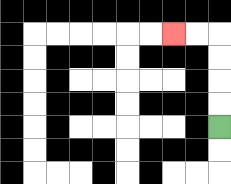{'start': '[9, 5]', 'end': '[7, 1]', 'path_directions': 'U,U,U,U,L,L', 'path_coordinates': '[[9, 5], [9, 4], [9, 3], [9, 2], [9, 1], [8, 1], [7, 1]]'}